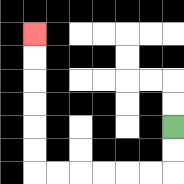{'start': '[7, 5]', 'end': '[1, 1]', 'path_directions': 'D,D,L,L,L,L,L,L,U,U,U,U,U,U', 'path_coordinates': '[[7, 5], [7, 6], [7, 7], [6, 7], [5, 7], [4, 7], [3, 7], [2, 7], [1, 7], [1, 6], [1, 5], [1, 4], [1, 3], [1, 2], [1, 1]]'}